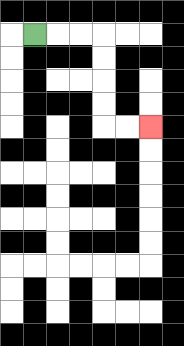{'start': '[1, 1]', 'end': '[6, 5]', 'path_directions': 'R,R,R,D,D,D,D,R,R', 'path_coordinates': '[[1, 1], [2, 1], [3, 1], [4, 1], [4, 2], [4, 3], [4, 4], [4, 5], [5, 5], [6, 5]]'}